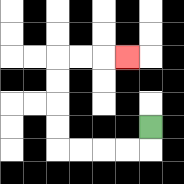{'start': '[6, 5]', 'end': '[5, 2]', 'path_directions': 'D,L,L,L,L,U,U,U,U,R,R,R', 'path_coordinates': '[[6, 5], [6, 6], [5, 6], [4, 6], [3, 6], [2, 6], [2, 5], [2, 4], [2, 3], [2, 2], [3, 2], [4, 2], [5, 2]]'}